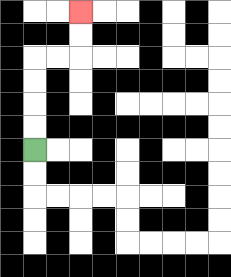{'start': '[1, 6]', 'end': '[3, 0]', 'path_directions': 'U,U,U,U,R,R,U,U', 'path_coordinates': '[[1, 6], [1, 5], [1, 4], [1, 3], [1, 2], [2, 2], [3, 2], [3, 1], [3, 0]]'}